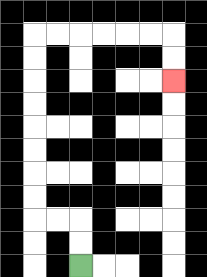{'start': '[3, 11]', 'end': '[7, 3]', 'path_directions': 'U,U,L,L,U,U,U,U,U,U,U,U,R,R,R,R,R,R,D,D', 'path_coordinates': '[[3, 11], [3, 10], [3, 9], [2, 9], [1, 9], [1, 8], [1, 7], [1, 6], [1, 5], [1, 4], [1, 3], [1, 2], [1, 1], [2, 1], [3, 1], [4, 1], [5, 1], [6, 1], [7, 1], [7, 2], [7, 3]]'}